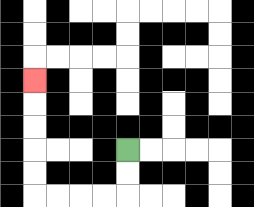{'start': '[5, 6]', 'end': '[1, 3]', 'path_directions': 'D,D,L,L,L,L,U,U,U,U,U', 'path_coordinates': '[[5, 6], [5, 7], [5, 8], [4, 8], [3, 8], [2, 8], [1, 8], [1, 7], [1, 6], [1, 5], [1, 4], [1, 3]]'}